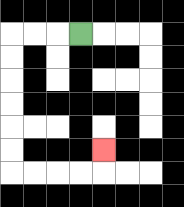{'start': '[3, 1]', 'end': '[4, 6]', 'path_directions': 'L,L,L,D,D,D,D,D,D,R,R,R,R,U', 'path_coordinates': '[[3, 1], [2, 1], [1, 1], [0, 1], [0, 2], [0, 3], [0, 4], [0, 5], [0, 6], [0, 7], [1, 7], [2, 7], [3, 7], [4, 7], [4, 6]]'}